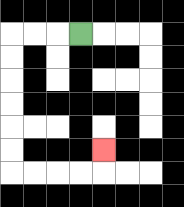{'start': '[3, 1]', 'end': '[4, 6]', 'path_directions': 'L,L,L,D,D,D,D,D,D,R,R,R,R,U', 'path_coordinates': '[[3, 1], [2, 1], [1, 1], [0, 1], [0, 2], [0, 3], [0, 4], [0, 5], [0, 6], [0, 7], [1, 7], [2, 7], [3, 7], [4, 7], [4, 6]]'}